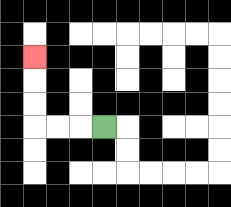{'start': '[4, 5]', 'end': '[1, 2]', 'path_directions': 'L,L,L,U,U,U', 'path_coordinates': '[[4, 5], [3, 5], [2, 5], [1, 5], [1, 4], [1, 3], [1, 2]]'}